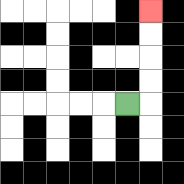{'start': '[5, 4]', 'end': '[6, 0]', 'path_directions': 'R,U,U,U,U', 'path_coordinates': '[[5, 4], [6, 4], [6, 3], [6, 2], [6, 1], [6, 0]]'}